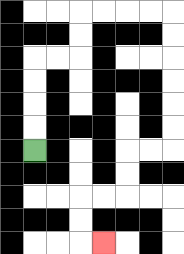{'start': '[1, 6]', 'end': '[4, 10]', 'path_directions': 'U,U,U,U,R,R,U,U,R,R,R,R,D,D,D,D,D,D,L,L,D,D,L,L,D,D,R', 'path_coordinates': '[[1, 6], [1, 5], [1, 4], [1, 3], [1, 2], [2, 2], [3, 2], [3, 1], [3, 0], [4, 0], [5, 0], [6, 0], [7, 0], [7, 1], [7, 2], [7, 3], [7, 4], [7, 5], [7, 6], [6, 6], [5, 6], [5, 7], [5, 8], [4, 8], [3, 8], [3, 9], [3, 10], [4, 10]]'}